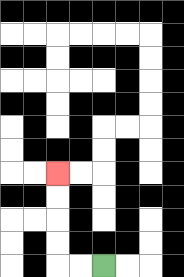{'start': '[4, 11]', 'end': '[2, 7]', 'path_directions': 'L,L,U,U,U,U', 'path_coordinates': '[[4, 11], [3, 11], [2, 11], [2, 10], [2, 9], [2, 8], [2, 7]]'}